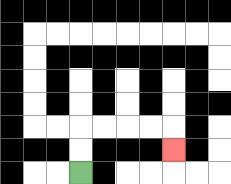{'start': '[3, 7]', 'end': '[7, 6]', 'path_directions': 'U,U,R,R,R,R,D', 'path_coordinates': '[[3, 7], [3, 6], [3, 5], [4, 5], [5, 5], [6, 5], [7, 5], [7, 6]]'}